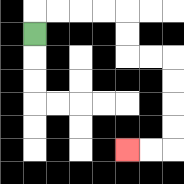{'start': '[1, 1]', 'end': '[5, 6]', 'path_directions': 'U,R,R,R,R,D,D,R,R,D,D,D,D,L,L', 'path_coordinates': '[[1, 1], [1, 0], [2, 0], [3, 0], [4, 0], [5, 0], [5, 1], [5, 2], [6, 2], [7, 2], [7, 3], [7, 4], [7, 5], [7, 6], [6, 6], [5, 6]]'}